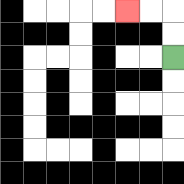{'start': '[7, 2]', 'end': '[5, 0]', 'path_directions': 'U,U,L,L', 'path_coordinates': '[[7, 2], [7, 1], [7, 0], [6, 0], [5, 0]]'}